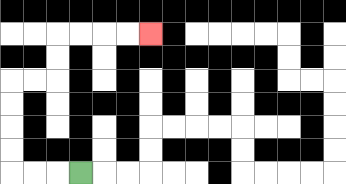{'start': '[3, 7]', 'end': '[6, 1]', 'path_directions': 'L,L,L,U,U,U,U,R,R,U,U,R,R,R,R', 'path_coordinates': '[[3, 7], [2, 7], [1, 7], [0, 7], [0, 6], [0, 5], [0, 4], [0, 3], [1, 3], [2, 3], [2, 2], [2, 1], [3, 1], [4, 1], [5, 1], [6, 1]]'}